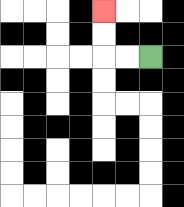{'start': '[6, 2]', 'end': '[4, 0]', 'path_directions': 'L,L,U,U', 'path_coordinates': '[[6, 2], [5, 2], [4, 2], [4, 1], [4, 0]]'}